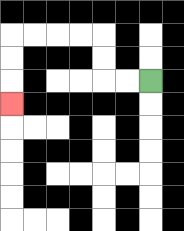{'start': '[6, 3]', 'end': '[0, 4]', 'path_directions': 'L,L,U,U,L,L,L,L,D,D,D', 'path_coordinates': '[[6, 3], [5, 3], [4, 3], [4, 2], [4, 1], [3, 1], [2, 1], [1, 1], [0, 1], [0, 2], [0, 3], [0, 4]]'}